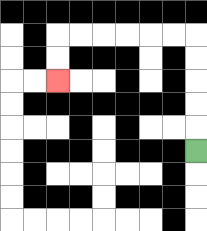{'start': '[8, 6]', 'end': '[2, 3]', 'path_directions': 'U,U,U,U,U,L,L,L,L,L,L,D,D', 'path_coordinates': '[[8, 6], [8, 5], [8, 4], [8, 3], [8, 2], [8, 1], [7, 1], [6, 1], [5, 1], [4, 1], [3, 1], [2, 1], [2, 2], [2, 3]]'}